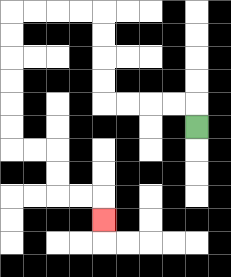{'start': '[8, 5]', 'end': '[4, 9]', 'path_directions': 'U,L,L,L,L,U,U,U,U,L,L,L,L,D,D,D,D,D,D,R,R,D,D,R,R,D', 'path_coordinates': '[[8, 5], [8, 4], [7, 4], [6, 4], [5, 4], [4, 4], [4, 3], [4, 2], [4, 1], [4, 0], [3, 0], [2, 0], [1, 0], [0, 0], [0, 1], [0, 2], [0, 3], [0, 4], [0, 5], [0, 6], [1, 6], [2, 6], [2, 7], [2, 8], [3, 8], [4, 8], [4, 9]]'}